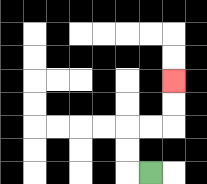{'start': '[6, 7]', 'end': '[7, 3]', 'path_directions': 'L,U,U,R,R,U,U', 'path_coordinates': '[[6, 7], [5, 7], [5, 6], [5, 5], [6, 5], [7, 5], [7, 4], [7, 3]]'}